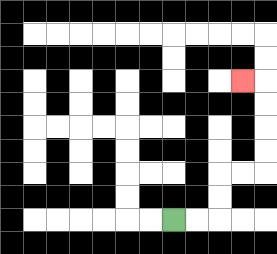{'start': '[7, 9]', 'end': '[10, 3]', 'path_directions': 'R,R,U,U,R,R,U,U,U,U,L', 'path_coordinates': '[[7, 9], [8, 9], [9, 9], [9, 8], [9, 7], [10, 7], [11, 7], [11, 6], [11, 5], [11, 4], [11, 3], [10, 3]]'}